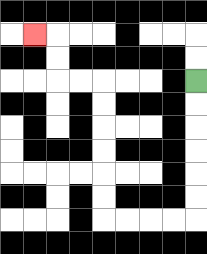{'start': '[8, 3]', 'end': '[1, 1]', 'path_directions': 'D,D,D,D,D,D,L,L,L,L,U,U,U,U,U,U,L,L,U,U,L', 'path_coordinates': '[[8, 3], [8, 4], [8, 5], [8, 6], [8, 7], [8, 8], [8, 9], [7, 9], [6, 9], [5, 9], [4, 9], [4, 8], [4, 7], [4, 6], [4, 5], [4, 4], [4, 3], [3, 3], [2, 3], [2, 2], [2, 1], [1, 1]]'}